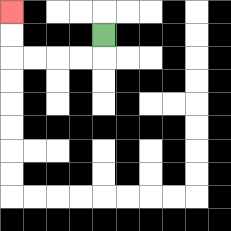{'start': '[4, 1]', 'end': '[0, 0]', 'path_directions': 'D,L,L,L,L,U,U', 'path_coordinates': '[[4, 1], [4, 2], [3, 2], [2, 2], [1, 2], [0, 2], [0, 1], [0, 0]]'}